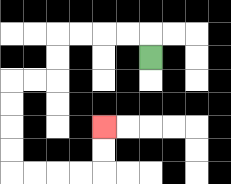{'start': '[6, 2]', 'end': '[4, 5]', 'path_directions': 'U,L,L,L,L,D,D,L,L,D,D,D,D,R,R,R,R,U,U', 'path_coordinates': '[[6, 2], [6, 1], [5, 1], [4, 1], [3, 1], [2, 1], [2, 2], [2, 3], [1, 3], [0, 3], [0, 4], [0, 5], [0, 6], [0, 7], [1, 7], [2, 7], [3, 7], [4, 7], [4, 6], [4, 5]]'}